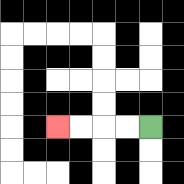{'start': '[6, 5]', 'end': '[2, 5]', 'path_directions': 'L,L,L,L', 'path_coordinates': '[[6, 5], [5, 5], [4, 5], [3, 5], [2, 5]]'}